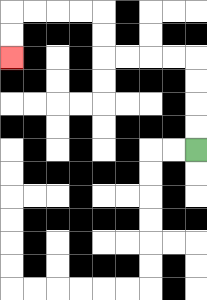{'start': '[8, 6]', 'end': '[0, 2]', 'path_directions': 'U,U,U,U,L,L,L,L,U,U,L,L,L,L,D,D', 'path_coordinates': '[[8, 6], [8, 5], [8, 4], [8, 3], [8, 2], [7, 2], [6, 2], [5, 2], [4, 2], [4, 1], [4, 0], [3, 0], [2, 0], [1, 0], [0, 0], [0, 1], [0, 2]]'}